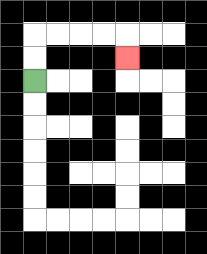{'start': '[1, 3]', 'end': '[5, 2]', 'path_directions': 'U,U,R,R,R,R,D', 'path_coordinates': '[[1, 3], [1, 2], [1, 1], [2, 1], [3, 1], [4, 1], [5, 1], [5, 2]]'}